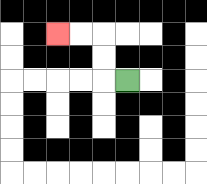{'start': '[5, 3]', 'end': '[2, 1]', 'path_directions': 'L,U,U,L,L', 'path_coordinates': '[[5, 3], [4, 3], [4, 2], [4, 1], [3, 1], [2, 1]]'}